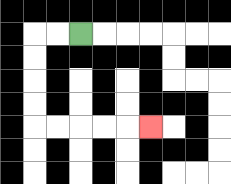{'start': '[3, 1]', 'end': '[6, 5]', 'path_directions': 'L,L,D,D,D,D,R,R,R,R,R', 'path_coordinates': '[[3, 1], [2, 1], [1, 1], [1, 2], [1, 3], [1, 4], [1, 5], [2, 5], [3, 5], [4, 5], [5, 5], [6, 5]]'}